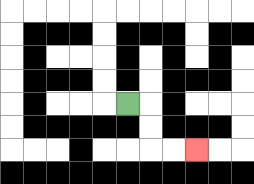{'start': '[5, 4]', 'end': '[8, 6]', 'path_directions': 'R,D,D,R,R', 'path_coordinates': '[[5, 4], [6, 4], [6, 5], [6, 6], [7, 6], [8, 6]]'}